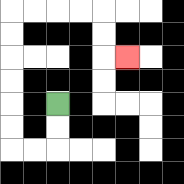{'start': '[2, 4]', 'end': '[5, 2]', 'path_directions': 'D,D,L,L,U,U,U,U,U,U,R,R,R,R,D,D,R', 'path_coordinates': '[[2, 4], [2, 5], [2, 6], [1, 6], [0, 6], [0, 5], [0, 4], [0, 3], [0, 2], [0, 1], [0, 0], [1, 0], [2, 0], [3, 0], [4, 0], [4, 1], [4, 2], [5, 2]]'}